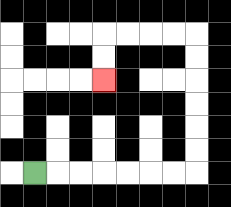{'start': '[1, 7]', 'end': '[4, 3]', 'path_directions': 'R,R,R,R,R,R,R,U,U,U,U,U,U,L,L,L,L,D,D', 'path_coordinates': '[[1, 7], [2, 7], [3, 7], [4, 7], [5, 7], [6, 7], [7, 7], [8, 7], [8, 6], [8, 5], [8, 4], [8, 3], [8, 2], [8, 1], [7, 1], [6, 1], [5, 1], [4, 1], [4, 2], [4, 3]]'}